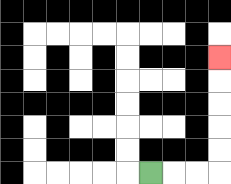{'start': '[6, 7]', 'end': '[9, 2]', 'path_directions': 'R,R,R,U,U,U,U,U', 'path_coordinates': '[[6, 7], [7, 7], [8, 7], [9, 7], [9, 6], [9, 5], [9, 4], [9, 3], [9, 2]]'}